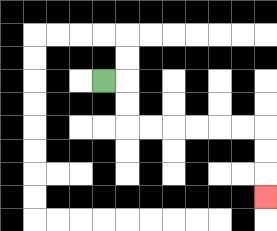{'start': '[4, 3]', 'end': '[11, 8]', 'path_directions': 'R,D,D,R,R,R,R,R,R,D,D,D', 'path_coordinates': '[[4, 3], [5, 3], [5, 4], [5, 5], [6, 5], [7, 5], [8, 5], [9, 5], [10, 5], [11, 5], [11, 6], [11, 7], [11, 8]]'}